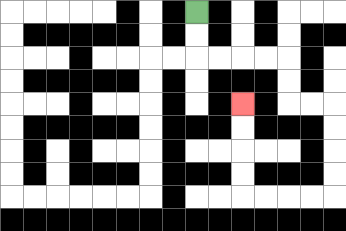{'start': '[8, 0]', 'end': '[10, 4]', 'path_directions': 'D,D,R,R,R,R,D,D,R,R,D,D,D,D,L,L,L,L,U,U,U,U', 'path_coordinates': '[[8, 0], [8, 1], [8, 2], [9, 2], [10, 2], [11, 2], [12, 2], [12, 3], [12, 4], [13, 4], [14, 4], [14, 5], [14, 6], [14, 7], [14, 8], [13, 8], [12, 8], [11, 8], [10, 8], [10, 7], [10, 6], [10, 5], [10, 4]]'}